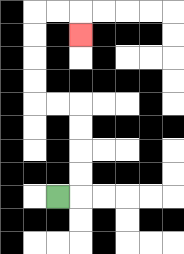{'start': '[2, 8]', 'end': '[3, 1]', 'path_directions': 'R,U,U,U,U,L,L,U,U,U,U,R,R,D', 'path_coordinates': '[[2, 8], [3, 8], [3, 7], [3, 6], [3, 5], [3, 4], [2, 4], [1, 4], [1, 3], [1, 2], [1, 1], [1, 0], [2, 0], [3, 0], [3, 1]]'}